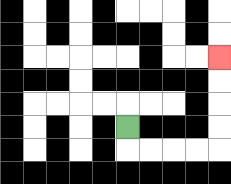{'start': '[5, 5]', 'end': '[9, 2]', 'path_directions': 'D,R,R,R,R,U,U,U,U', 'path_coordinates': '[[5, 5], [5, 6], [6, 6], [7, 6], [8, 6], [9, 6], [9, 5], [9, 4], [9, 3], [9, 2]]'}